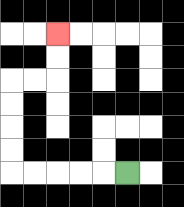{'start': '[5, 7]', 'end': '[2, 1]', 'path_directions': 'L,L,L,L,L,U,U,U,U,R,R,U,U', 'path_coordinates': '[[5, 7], [4, 7], [3, 7], [2, 7], [1, 7], [0, 7], [0, 6], [0, 5], [0, 4], [0, 3], [1, 3], [2, 3], [2, 2], [2, 1]]'}